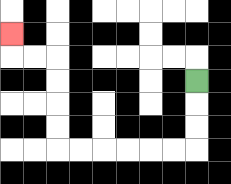{'start': '[8, 3]', 'end': '[0, 1]', 'path_directions': 'D,D,D,L,L,L,L,L,L,U,U,U,U,L,L,U', 'path_coordinates': '[[8, 3], [8, 4], [8, 5], [8, 6], [7, 6], [6, 6], [5, 6], [4, 6], [3, 6], [2, 6], [2, 5], [2, 4], [2, 3], [2, 2], [1, 2], [0, 2], [0, 1]]'}